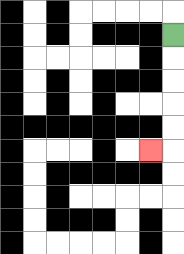{'start': '[7, 1]', 'end': '[6, 6]', 'path_directions': 'D,D,D,D,D,L', 'path_coordinates': '[[7, 1], [7, 2], [7, 3], [7, 4], [7, 5], [7, 6], [6, 6]]'}